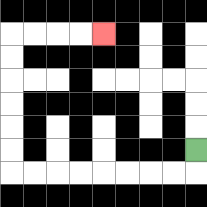{'start': '[8, 6]', 'end': '[4, 1]', 'path_directions': 'D,L,L,L,L,L,L,L,L,U,U,U,U,U,U,R,R,R,R', 'path_coordinates': '[[8, 6], [8, 7], [7, 7], [6, 7], [5, 7], [4, 7], [3, 7], [2, 7], [1, 7], [0, 7], [0, 6], [0, 5], [0, 4], [0, 3], [0, 2], [0, 1], [1, 1], [2, 1], [3, 1], [4, 1]]'}